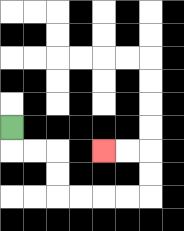{'start': '[0, 5]', 'end': '[4, 6]', 'path_directions': 'D,R,R,D,D,R,R,R,R,U,U,L,L', 'path_coordinates': '[[0, 5], [0, 6], [1, 6], [2, 6], [2, 7], [2, 8], [3, 8], [4, 8], [5, 8], [6, 8], [6, 7], [6, 6], [5, 6], [4, 6]]'}